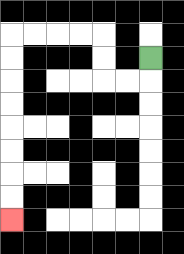{'start': '[6, 2]', 'end': '[0, 9]', 'path_directions': 'D,L,L,U,U,L,L,L,L,D,D,D,D,D,D,D,D', 'path_coordinates': '[[6, 2], [6, 3], [5, 3], [4, 3], [4, 2], [4, 1], [3, 1], [2, 1], [1, 1], [0, 1], [0, 2], [0, 3], [0, 4], [0, 5], [0, 6], [0, 7], [0, 8], [0, 9]]'}